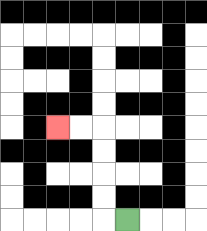{'start': '[5, 9]', 'end': '[2, 5]', 'path_directions': 'L,U,U,U,U,L,L', 'path_coordinates': '[[5, 9], [4, 9], [4, 8], [4, 7], [4, 6], [4, 5], [3, 5], [2, 5]]'}